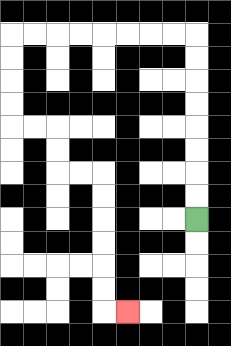{'start': '[8, 9]', 'end': '[5, 13]', 'path_directions': 'U,U,U,U,U,U,U,U,L,L,L,L,L,L,L,L,D,D,D,D,R,R,D,D,R,R,D,D,D,D,D,D,R', 'path_coordinates': '[[8, 9], [8, 8], [8, 7], [8, 6], [8, 5], [8, 4], [8, 3], [8, 2], [8, 1], [7, 1], [6, 1], [5, 1], [4, 1], [3, 1], [2, 1], [1, 1], [0, 1], [0, 2], [0, 3], [0, 4], [0, 5], [1, 5], [2, 5], [2, 6], [2, 7], [3, 7], [4, 7], [4, 8], [4, 9], [4, 10], [4, 11], [4, 12], [4, 13], [5, 13]]'}